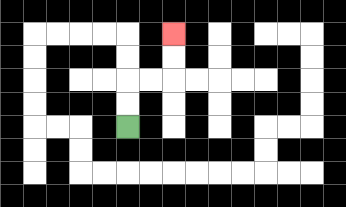{'start': '[5, 5]', 'end': '[7, 1]', 'path_directions': 'U,U,R,R,U,U', 'path_coordinates': '[[5, 5], [5, 4], [5, 3], [6, 3], [7, 3], [7, 2], [7, 1]]'}